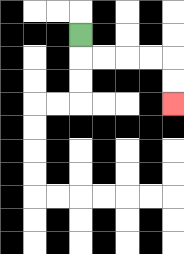{'start': '[3, 1]', 'end': '[7, 4]', 'path_directions': 'D,R,R,R,R,D,D', 'path_coordinates': '[[3, 1], [3, 2], [4, 2], [5, 2], [6, 2], [7, 2], [7, 3], [7, 4]]'}